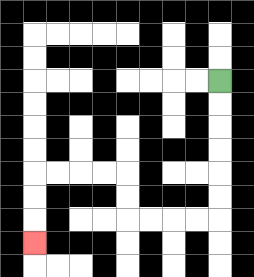{'start': '[9, 3]', 'end': '[1, 10]', 'path_directions': 'D,D,D,D,D,D,L,L,L,L,U,U,L,L,L,L,D,D,D', 'path_coordinates': '[[9, 3], [9, 4], [9, 5], [9, 6], [9, 7], [9, 8], [9, 9], [8, 9], [7, 9], [6, 9], [5, 9], [5, 8], [5, 7], [4, 7], [3, 7], [2, 7], [1, 7], [1, 8], [1, 9], [1, 10]]'}